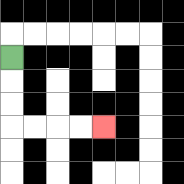{'start': '[0, 2]', 'end': '[4, 5]', 'path_directions': 'D,D,D,R,R,R,R', 'path_coordinates': '[[0, 2], [0, 3], [0, 4], [0, 5], [1, 5], [2, 5], [3, 5], [4, 5]]'}